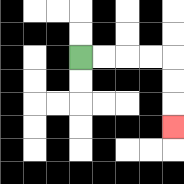{'start': '[3, 2]', 'end': '[7, 5]', 'path_directions': 'R,R,R,R,D,D,D', 'path_coordinates': '[[3, 2], [4, 2], [5, 2], [6, 2], [7, 2], [7, 3], [7, 4], [7, 5]]'}